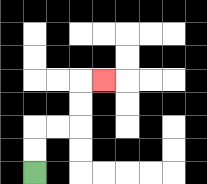{'start': '[1, 7]', 'end': '[4, 3]', 'path_directions': 'U,U,R,R,U,U,R', 'path_coordinates': '[[1, 7], [1, 6], [1, 5], [2, 5], [3, 5], [3, 4], [3, 3], [4, 3]]'}